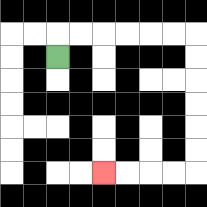{'start': '[2, 2]', 'end': '[4, 7]', 'path_directions': 'U,R,R,R,R,R,R,D,D,D,D,D,D,L,L,L,L', 'path_coordinates': '[[2, 2], [2, 1], [3, 1], [4, 1], [5, 1], [6, 1], [7, 1], [8, 1], [8, 2], [8, 3], [8, 4], [8, 5], [8, 6], [8, 7], [7, 7], [6, 7], [5, 7], [4, 7]]'}